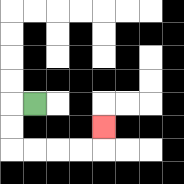{'start': '[1, 4]', 'end': '[4, 5]', 'path_directions': 'L,D,D,R,R,R,R,U', 'path_coordinates': '[[1, 4], [0, 4], [0, 5], [0, 6], [1, 6], [2, 6], [3, 6], [4, 6], [4, 5]]'}